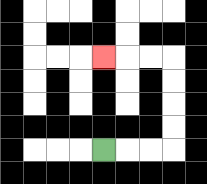{'start': '[4, 6]', 'end': '[4, 2]', 'path_directions': 'R,R,R,U,U,U,U,L,L,L', 'path_coordinates': '[[4, 6], [5, 6], [6, 6], [7, 6], [7, 5], [7, 4], [7, 3], [7, 2], [6, 2], [5, 2], [4, 2]]'}